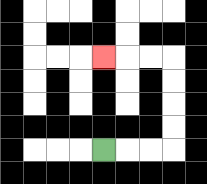{'start': '[4, 6]', 'end': '[4, 2]', 'path_directions': 'R,R,R,U,U,U,U,L,L,L', 'path_coordinates': '[[4, 6], [5, 6], [6, 6], [7, 6], [7, 5], [7, 4], [7, 3], [7, 2], [6, 2], [5, 2], [4, 2]]'}